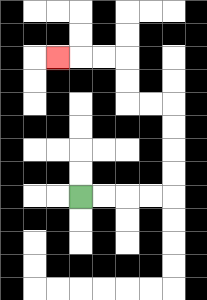{'start': '[3, 8]', 'end': '[2, 2]', 'path_directions': 'R,R,R,R,U,U,U,U,L,L,U,U,L,L,L', 'path_coordinates': '[[3, 8], [4, 8], [5, 8], [6, 8], [7, 8], [7, 7], [7, 6], [7, 5], [7, 4], [6, 4], [5, 4], [5, 3], [5, 2], [4, 2], [3, 2], [2, 2]]'}